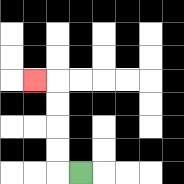{'start': '[3, 7]', 'end': '[1, 3]', 'path_directions': 'L,U,U,U,U,L', 'path_coordinates': '[[3, 7], [2, 7], [2, 6], [2, 5], [2, 4], [2, 3], [1, 3]]'}